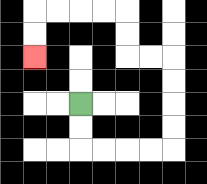{'start': '[3, 4]', 'end': '[1, 2]', 'path_directions': 'D,D,R,R,R,R,U,U,U,U,L,L,U,U,L,L,L,L,D,D', 'path_coordinates': '[[3, 4], [3, 5], [3, 6], [4, 6], [5, 6], [6, 6], [7, 6], [7, 5], [7, 4], [7, 3], [7, 2], [6, 2], [5, 2], [5, 1], [5, 0], [4, 0], [3, 0], [2, 0], [1, 0], [1, 1], [1, 2]]'}